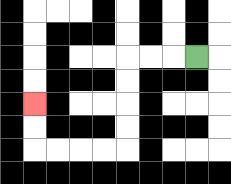{'start': '[8, 2]', 'end': '[1, 4]', 'path_directions': 'L,L,L,D,D,D,D,L,L,L,L,U,U', 'path_coordinates': '[[8, 2], [7, 2], [6, 2], [5, 2], [5, 3], [5, 4], [5, 5], [5, 6], [4, 6], [3, 6], [2, 6], [1, 6], [1, 5], [1, 4]]'}